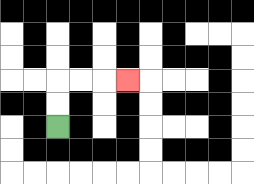{'start': '[2, 5]', 'end': '[5, 3]', 'path_directions': 'U,U,R,R,R', 'path_coordinates': '[[2, 5], [2, 4], [2, 3], [3, 3], [4, 3], [5, 3]]'}